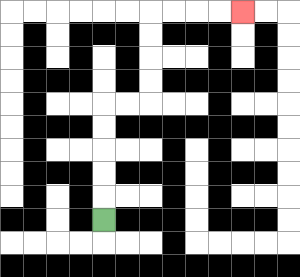{'start': '[4, 9]', 'end': '[10, 0]', 'path_directions': 'U,U,U,U,U,R,R,U,U,U,U,R,R,R,R', 'path_coordinates': '[[4, 9], [4, 8], [4, 7], [4, 6], [4, 5], [4, 4], [5, 4], [6, 4], [6, 3], [6, 2], [6, 1], [6, 0], [7, 0], [8, 0], [9, 0], [10, 0]]'}